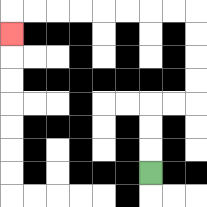{'start': '[6, 7]', 'end': '[0, 1]', 'path_directions': 'U,U,U,R,R,U,U,U,U,L,L,L,L,L,L,L,L,D', 'path_coordinates': '[[6, 7], [6, 6], [6, 5], [6, 4], [7, 4], [8, 4], [8, 3], [8, 2], [8, 1], [8, 0], [7, 0], [6, 0], [5, 0], [4, 0], [3, 0], [2, 0], [1, 0], [0, 0], [0, 1]]'}